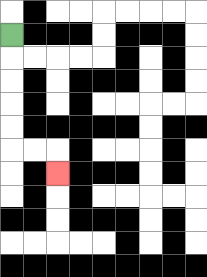{'start': '[0, 1]', 'end': '[2, 7]', 'path_directions': 'D,D,D,D,D,R,R,D', 'path_coordinates': '[[0, 1], [0, 2], [0, 3], [0, 4], [0, 5], [0, 6], [1, 6], [2, 6], [2, 7]]'}